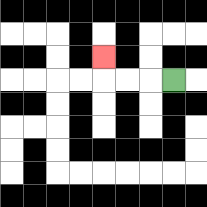{'start': '[7, 3]', 'end': '[4, 2]', 'path_directions': 'L,L,L,U', 'path_coordinates': '[[7, 3], [6, 3], [5, 3], [4, 3], [4, 2]]'}